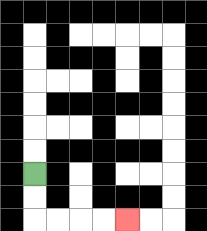{'start': '[1, 7]', 'end': '[5, 9]', 'path_directions': 'D,D,R,R,R,R', 'path_coordinates': '[[1, 7], [1, 8], [1, 9], [2, 9], [3, 9], [4, 9], [5, 9]]'}